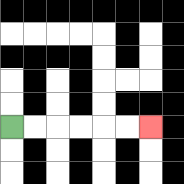{'start': '[0, 5]', 'end': '[6, 5]', 'path_directions': 'R,R,R,R,R,R', 'path_coordinates': '[[0, 5], [1, 5], [2, 5], [3, 5], [4, 5], [5, 5], [6, 5]]'}